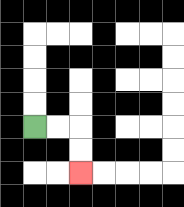{'start': '[1, 5]', 'end': '[3, 7]', 'path_directions': 'R,R,D,D', 'path_coordinates': '[[1, 5], [2, 5], [3, 5], [3, 6], [3, 7]]'}